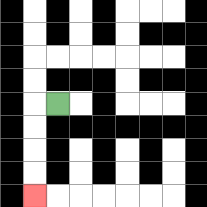{'start': '[2, 4]', 'end': '[1, 8]', 'path_directions': 'L,D,D,D,D', 'path_coordinates': '[[2, 4], [1, 4], [1, 5], [1, 6], [1, 7], [1, 8]]'}